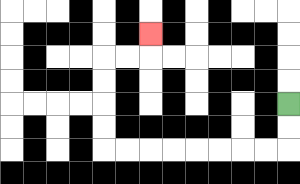{'start': '[12, 4]', 'end': '[6, 1]', 'path_directions': 'D,D,L,L,L,L,L,L,L,L,U,U,U,U,R,R,U', 'path_coordinates': '[[12, 4], [12, 5], [12, 6], [11, 6], [10, 6], [9, 6], [8, 6], [7, 6], [6, 6], [5, 6], [4, 6], [4, 5], [4, 4], [4, 3], [4, 2], [5, 2], [6, 2], [6, 1]]'}